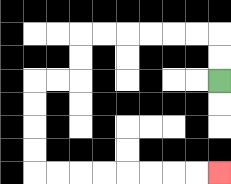{'start': '[9, 3]', 'end': '[9, 7]', 'path_directions': 'U,U,L,L,L,L,L,L,D,D,L,L,D,D,D,D,R,R,R,R,R,R,R,R', 'path_coordinates': '[[9, 3], [9, 2], [9, 1], [8, 1], [7, 1], [6, 1], [5, 1], [4, 1], [3, 1], [3, 2], [3, 3], [2, 3], [1, 3], [1, 4], [1, 5], [1, 6], [1, 7], [2, 7], [3, 7], [4, 7], [5, 7], [6, 7], [7, 7], [8, 7], [9, 7]]'}